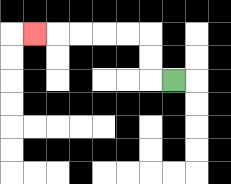{'start': '[7, 3]', 'end': '[1, 1]', 'path_directions': 'L,U,U,L,L,L,L,L', 'path_coordinates': '[[7, 3], [6, 3], [6, 2], [6, 1], [5, 1], [4, 1], [3, 1], [2, 1], [1, 1]]'}